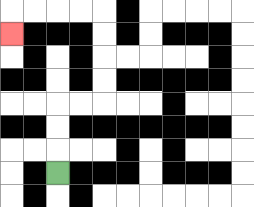{'start': '[2, 7]', 'end': '[0, 1]', 'path_directions': 'U,U,U,R,R,U,U,U,U,L,L,L,L,D', 'path_coordinates': '[[2, 7], [2, 6], [2, 5], [2, 4], [3, 4], [4, 4], [4, 3], [4, 2], [4, 1], [4, 0], [3, 0], [2, 0], [1, 0], [0, 0], [0, 1]]'}